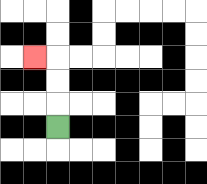{'start': '[2, 5]', 'end': '[1, 2]', 'path_directions': 'U,U,U,L', 'path_coordinates': '[[2, 5], [2, 4], [2, 3], [2, 2], [1, 2]]'}